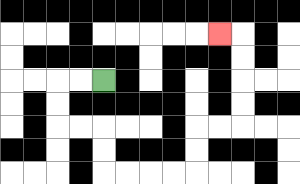{'start': '[4, 3]', 'end': '[9, 1]', 'path_directions': 'L,L,D,D,R,R,D,D,R,R,R,R,U,U,R,R,U,U,U,U,L', 'path_coordinates': '[[4, 3], [3, 3], [2, 3], [2, 4], [2, 5], [3, 5], [4, 5], [4, 6], [4, 7], [5, 7], [6, 7], [7, 7], [8, 7], [8, 6], [8, 5], [9, 5], [10, 5], [10, 4], [10, 3], [10, 2], [10, 1], [9, 1]]'}